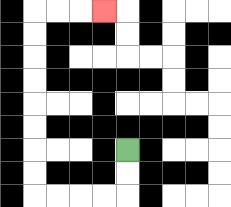{'start': '[5, 6]', 'end': '[4, 0]', 'path_directions': 'D,D,L,L,L,L,U,U,U,U,U,U,U,U,R,R,R', 'path_coordinates': '[[5, 6], [5, 7], [5, 8], [4, 8], [3, 8], [2, 8], [1, 8], [1, 7], [1, 6], [1, 5], [1, 4], [1, 3], [1, 2], [1, 1], [1, 0], [2, 0], [3, 0], [4, 0]]'}